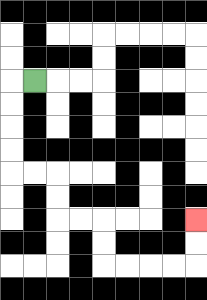{'start': '[1, 3]', 'end': '[8, 9]', 'path_directions': 'L,D,D,D,D,R,R,D,D,R,R,D,D,R,R,R,R,U,U', 'path_coordinates': '[[1, 3], [0, 3], [0, 4], [0, 5], [0, 6], [0, 7], [1, 7], [2, 7], [2, 8], [2, 9], [3, 9], [4, 9], [4, 10], [4, 11], [5, 11], [6, 11], [7, 11], [8, 11], [8, 10], [8, 9]]'}